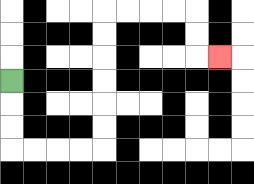{'start': '[0, 3]', 'end': '[9, 2]', 'path_directions': 'D,D,D,R,R,R,R,U,U,U,U,U,U,R,R,R,R,D,D,R', 'path_coordinates': '[[0, 3], [0, 4], [0, 5], [0, 6], [1, 6], [2, 6], [3, 6], [4, 6], [4, 5], [4, 4], [4, 3], [4, 2], [4, 1], [4, 0], [5, 0], [6, 0], [7, 0], [8, 0], [8, 1], [8, 2], [9, 2]]'}